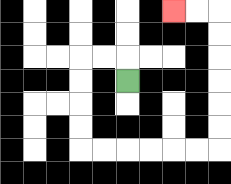{'start': '[5, 3]', 'end': '[7, 0]', 'path_directions': 'U,L,L,D,D,D,D,R,R,R,R,R,R,U,U,U,U,U,U,L,L', 'path_coordinates': '[[5, 3], [5, 2], [4, 2], [3, 2], [3, 3], [3, 4], [3, 5], [3, 6], [4, 6], [5, 6], [6, 6], [7, 6], [8, 6], [9, 6], [9, 5], [9, 4], [9, 3], [9, 2], [9, 1], [9, 0], [8, 0], [7, 0]]'}